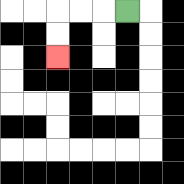{'start': '[5, 0]', 'end': '[2, 2]', 'path_directions': 'L,L,L,D,D', 'path_coordinates': '[[5, 0], [4, 0], [3, 0], [2, 0], [2, 1], [2, 2]]'}